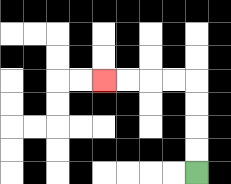{'start': '[8, 7]', 'end': '[4, 3]', 'path_directions': 'U,U,U,U,L,L,L,L', 'path_coordinates': '[[8, 7], [8, 6], [8, 5], [8, 4], [8, 3], [7, 3], [6, 3], [5, 3], [4, 3]]'}